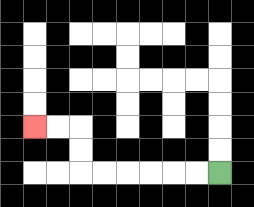{'start': '[9, 7]', 'end': '[1, 5]', 'path_directions': 'L,L,L,L,L,L,U,U,L,L', 'path_coordinates': '[[9, 7], [8, 7], [7, 7], [6, 7], [5, 7], [4, 7], [3, 7], [3, 6], [3, 5], [2, 5], [1, 5]]'}